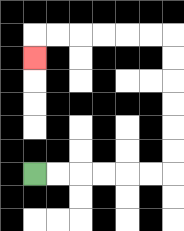{'start': '[1, 7]', 'end': '[1, 2]', 'path_directions': 'R,R,R,R,R,R,U,U,U,U,U,U,L,L,L,L,L,L,D', 'path_coordinates': '[[1, 7], [2, 7], [3, 7], [4, 7], [5, 7], [6, 7], [7, 7], [7, 6], [7, 5], [7, 4], [7, 3], [7, 2], [7, 1], [6, 1], [5, 1], [4, 1], [3, 1], [2, 1], [1, 1], [1, 2]]'}